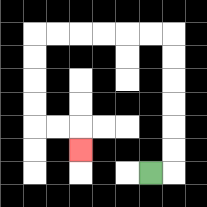{'start': '[6, 7]', 'end': '[3, 6]', 'path_directions': 'R,U,U,U,U,U,U,L,L,L,L,L,L,D,D,D,D,R,R,D', 'path_coordinates': '[[6, 7], [7, 7], [7, 6], [7, 5], [7, 4], [7, 3], [7, 2], [7, 1], [6, 1], [5, 1], [4, 1], [3, 1], [2, 1], [1, 1], [1, 2], [1, 3], [1, 4], [1, 5], [2, 5], [3, 5], [3, 6]]'}